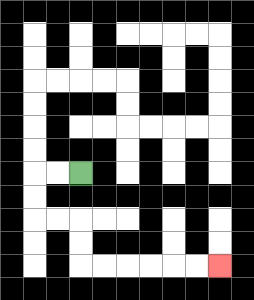{'start': '[3, 7]', 'end': '[9, 11]', 'path_directions': 'L,L,D,D,R,R,D,D,R,R,R,R,R,R', 'path_coordinates': '[[3, 7], [2, 7], [1, 7], [1, 8], [1, 9], [2, 9], [3, 9], [3, 10], [3, 11], [4, 11], [5, 11], [6, 11], [7, 11], [8, 11], [9, 11]]'}